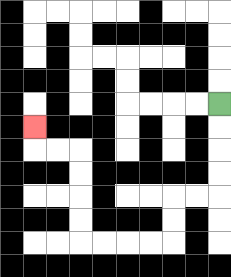{'start': '[9, 4]', 'end': '[1, 5]', 'path_directions': 'D,D,D,D,L,L,D,D,L,L,L,L,U,U,U,U,L,L,U', 'path_coordinates': '[[9, 4], [9, 5], [9, 6], [9, 7], [9, 8], [8, 8], [7, 8], [7, 9], [7, 10], [6, 10], [5, 10], [4, 10], [3, 10], [3, 9], [3, 8], [3, 7], [3, 6], [2, 6], [1, 6], [1, 5]]'}